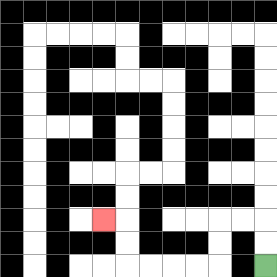{'start': '[11, 11]', 'end': '[4, 9]', 'path_directions': 'U,U,L,L,D,D,L,L,L,L,U,U,L', 'path_coordinates': '[[11, 11], [11, 10], [11, 9], [10, 9], [9, 9], [9, 10], [9, 11], [8, 11], [7, 11], [6, 11], [5, 11], [5, 10], [5, 9], [4, 9]]'}